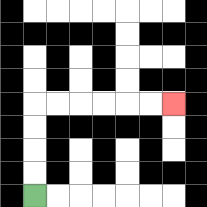{'start': '[1, 8]', 'end': '[7, 4]', 'path_directions': 'U,U,U,U,R,R,R,R,R,R', 'path_coordinates': '[[1, 8], [1, 7], [1, 6], [1, 5], [1, 4], [2, 4], [3, 4], [4, 4], [5, 4], [6, 4], [7, 4]]'}